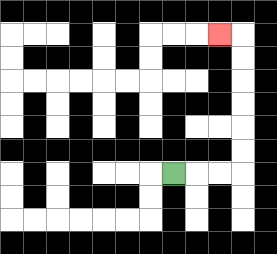{'start': '[7, 7]', 'end': '[9, 1]', 'path_directions': 'R,R,R,U,U,U,U,U,U,L', 'path_coordinates': '[[7, 7], [8, 7], [9, 7], [10, 7], [10, 6], [10, 5], [10, 4], [10, 3], [10, 2], [10, 1], [9, 1]]'}